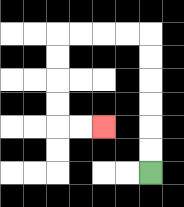{'start': '[6, 7]', 'end': '[4, 5]', 'path_directions': 'U,U,U,U,U,U,L,L,L,L,D,D,D,D,R,R', 'path_coordinates': '[[6, 7], [6, 6], [6, 5], [6, 4], [6, 3], [6, 2], [6, 1], [5, 1], [4, 1], [3, 1], [2, 1], [2, 2], [2, 3], [2, 4], [2, 5], [3, 5], [4, 5]]'}